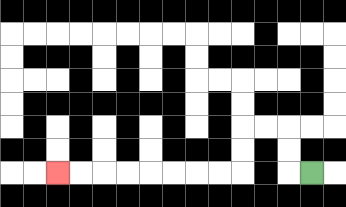{'start': '[13, 7]', 'end': '[2, 7]', 'path_directions': 'L,U,U,L,L,D,D,L,L,L,L,L,L,L,L', 'path_coordinates': '[[13, 7], [12, 7], [12, 6], [12, 5], [11, 5], [10, 5], [10, 6], [10, 7], [9, 7], [8, 7], [7, 7], [6, 7], [5, 7], [4, 7], [3, 7], [2, 7]]'}